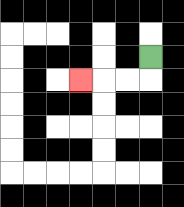{'start': '[6, 2]', 'end': '[3, 3]', 'path_directions': 'D,L,L,L', 'path_coordinates': '[[6, 2], [6, 3], [5, 3], [4, 3], [3, 3]]'}